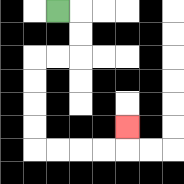{'start': '[2, 0]', 'end': '[5, 5]', 'path_directions': 'R,D,D,L,L,D,D,D,D,R,R,R,R,U', 'path_coordinates': '[[2, 0], [3, 0], [3, 1], [3, 2], [2, 2], [1, 2], [1, 3], [1, 4], [1, 5], [1, 6], [2, 6], [3, 6], [4, 6], [5, 6], [5, 5]]'}